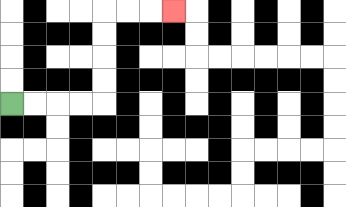{'start': '[0, 4]', 'end': '[7, 0]', 'path_directions': 'R,R,R,R,U,U,U,U,R,R,R', 'path_coordinates': '[[0, 4], [1, 4], [2, 4], [3, 4], [4, 4], [4, 3], [4, 2], [4, 1], [4, 0], [5, 0], [6, 0], [7, 0]]'}